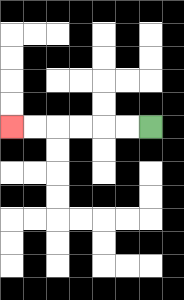{'start': '[6, 5]', 'end': '[0, 5]', 'path_directions': 'L,L,L,L,L,L', 'path_coordinates': '[[6, 5], [5, 5], [4, 5], [3, 5], [2, 5], [1, 5], [0, 5]]'}